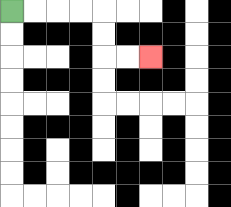{'start': '[0, 0]', 'end': '[6, 2]', 'path_directions': 'R,R,R,R,D,D,R,R', 'path_coordinates': '[[0, 0], [1, 0], [2, 0], [3, 0], [4, 0], [4, 1], [4, 2], [5, 2], [6, 2]]'}